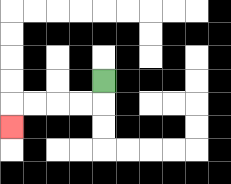{'start': '[4, 3]', 'end': '[0, 5]', 'path_directions': 'D,L,L,L,L,D', 'path_coordinates': '[[4, 3], [4, 4], [3, 4], [2, 4], [1, 4], [0, 4], [0, 5]]'}